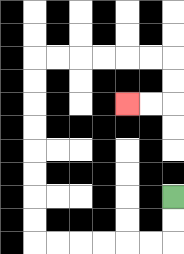{'start': '[7, 8]', 'end': '[5, 4]', 'path_directions': 'D,D,L,L,L,L,L,L,U,U,U,U,U,U,U,U,R,R,R,R,R,R,D,D,L,L', 'path_coordinates': '[[7, 8], [7, 9], [7, 10], [6, 10], [5, 10], [4, 10], [3, 10], [2, 10], [1, 10], [1, 9], [1, 8], [1, 7], [1, 6], [1, 5], [1, 4], [1, 3], [1, 2], [2, 2], [3, 2], [4, 2], [5, 2], [6, 2], [7, 2], [7, 3], [7, 4], [6, 4], [5, 4]]'}